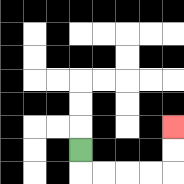{'start': '[3, 6]', 'end': '[7, 5]', 'path_directions': 'D,R,R,R,R,U,U', 'path_coordinates': '[[3, 6], [3, 7], [4, 7], [5, 7], [6, 7], [7, 7], [7, 6], [7, 5]]'}